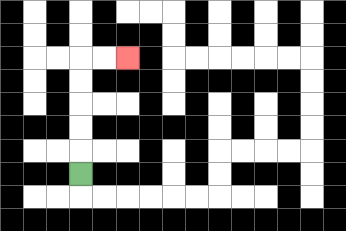{'start': '[3, 7]', 'end': '[5, 2]', 'path_directions': 'U,U,U,U,U,R,R', 'path_coordinates': '[[3, 7], [3, 6], [3, 5], [3, 4], [3, 3], [3, 2], [4, 2], [5, 2]]'}